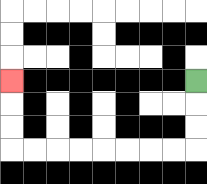{'start': '[8, 3]', 'end': '[0, 3]', 'path_directions': 'D,D,D,L,L,L,L,L,L,L,L,U,U,U', 'path_coordinates': '[[8, 3], [8, 4], [8, 5], [8, 6], [7, 6], [6, 6], [5, 6], [4, 6], [3, 6], [2, 6], [1, 6], [0, 6], [0, 5], [0, 4], [0, 3]]'}